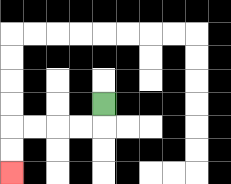{'start': '[4, 4]', 'end': '[0, 7]', 'path_directions': 'D,L,L,L,L,D,D', 'path_coordinates': '[[4, 4], [4, 5], [3, 5], [2, 5], [1, 5], [0, 5], [0, 6], [0, 7]]'}